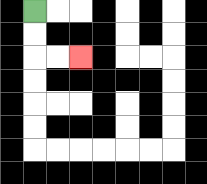{'start': '[1, 0]', 'end': '[3, 2]', 'path_directions': 'D,D,R,R', 'path_coordinates': '[[1, 0], [1, 1], [1, 2], [2, 2], [3, 2]]'}